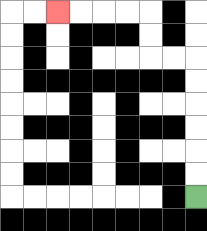{'start': '[8, 8]', 'end': '[2, 0]', 'path_directions': 'U,U,U,U,U,U,L,L,U,U,L,L,L,L', 'path_coordinates': '[[8, 8], [8, 7], [8, 6], [8, 5], [8, 4], [8, 3], [8, 2], [7, 2], [6, 2], [6, 1], [6, 0], [5, 0], [4, 0], [3, 0], [2, 0]]'}